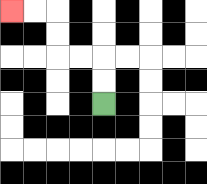{'start': '[4, 4]', 'end': '[0, 0]', 'path_directions': 'U,U,L,L,U,U,L,L', 'path_coordinates': '[[4, 4], [4, 3], [4, 2], [3, 2], [2, 2], [2, 1], [2, 0], [1, 0], [0, 0]]'}